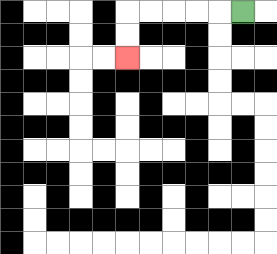{'start': '[10, 0]', 'end': '[5, 2]', 'path_directions': 'L,L,L,L,L,D,D', 'path_coordinates': '[[10, 0], [9, 0], [8, 0], [7, 0], [6, 0], [5, 0], [5, 1], [5, 2]]'}